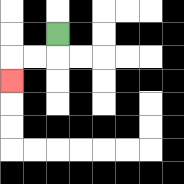{'start': '[2, 1]', 'end': '[0, 3]', 'path_directions': 'D,L,L,D', 'path_coordinates': '[[2, 1], [2, 2], [1, 2], [0, 2], [0, 3]]'}